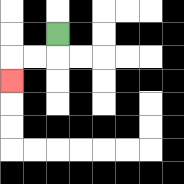{'start': '[2, 1]', 'end': '[0, 3]', 'path_directions': 'D,L,L,D', 'path_coordinates': '[[2, 1], [2, 2], [1, 2], [0, 2], [0, 3]]'}